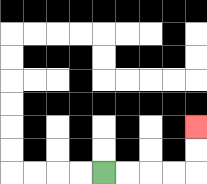{'start': '[4, 7]', 'end': '[8, 5]', 'path_directions': 'R,R,R,R,U,U', 'path_coordinates': '[[4, 7], [5, 7], [6, 7], [7, 7], [8, 7], [8, 6], [8, 5]]'}